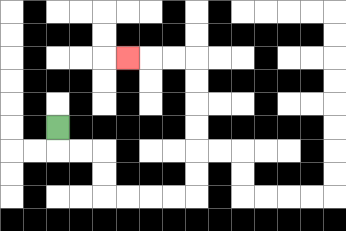{'start': '[2, 5]', 'end': '[5, 2]', 'path_directions': 'D,R,R,D,D,R,R,R,R,U,U,U,U,U,U,L,L,L', 'path_coordinates': '[[2, 5], [2, 6], [3, 6], [4, 6], [4, 7], [4, 8], [5, 8], [6, 8], [7, 8], [8, 8], [8, 7], [8, 6], [8, 5], [8, 4], [8, 3], [8, 2], [7, 2], [6, 2], [5, 2]]'}